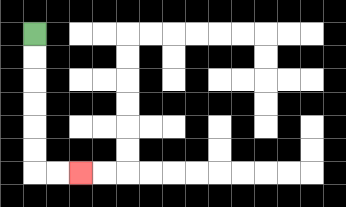{'start': '[1, 1]', 'end': '[3, 7]', 'path_directions': 'D,D,D,D,D,D,R,R', 'path_coordinates': '[[1, 1], [1, 2], [1, 3], [1, 4], [1, 5], [1, 6], [1, 7], [2, 7], [3, 7]]'}